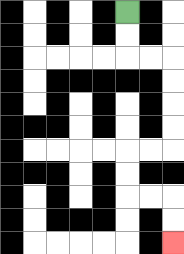{'start': '[5, 0]', 'end': '[7, 10]', 'path_directions': 'D,D,R,R,D,D,D,D,L,L,D,D,R,R,D,D', 'path_coordinates': '[[5, 0], [5, 1], [5, 2], [6, 2], [7, 2], [7, 3], [7, 4], [7, 5], [7, 6], [6, 6], [5, 6], [5, 7], [5, 8], [6, 8], [7, 8], [7, 9], [7, 10]]'}